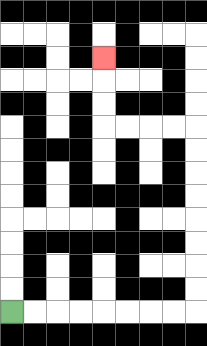{'start': '[0, 13]', 'end': '[4, 2]', 'path_directions': 'R,R,R,R,R,R,R,R,U,U,U,U,U,U,U,U,L,L,L,L,U,U,U', 'path_coordinates': '[[0, 13], [1, 13], [2, 13], [3, 13], [4, 13], [5, 13], [6, 13], [7, 13], [8, 13], [8, 12], [8, 11], [8, 10], [8, 9], [8, 8], [8, 7], [8, 6], [8, 5], [7, 5], [6, 5], [5, 5], [4, 5], [4, 4], [4, 3], [4, 2]]'}